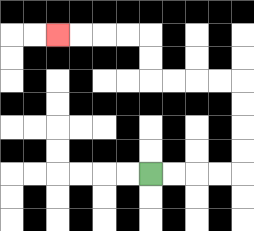{'start': '[6, 7]', 'end': '[2, 1]', 'path_directions': 'R,R,R,R,U,U,U,U,L,L,L,L,U,U,L,L,L,L', 'path_coordinates': '[[6, 7], [7, 7], [8, 7], [9, 7], [10, 7], [10, 6], [10, 5], [10, 4], [10, 3], [9, 3], [8, 3], [7, 3], [6, 3], [6, 2], [6, 1], [5, 1], [4, 1], [3, 1], [2, 1]]'}